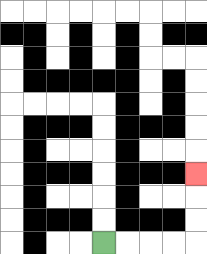{'start': '[4, 10]', 'end': '[8, 7]', 'path_directions': 'R,R,R,R,U,U,U', 'path_coordinates': '[[4, 10], [5, 10], [6, 10], [7, 10], [8, 10], [8, 9], [8, 8], [8, 7]]'}